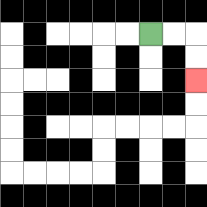{'start': '[6, 1]', 'end': '[8, 3]', 'path_directions': 'R,R,D,D', 'path_coordinates': '[[6, 1], [7, 1], [8, 1], [8, 2], [8, 3]]'}